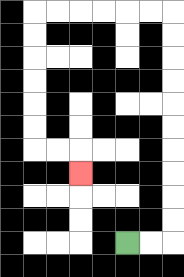{'start': '[5, 10]', 'end': '[3, 7]', 'path_directions': 'R,R,U,U,U,U,U,U,U,U,U,U,L,L,L,L,L,L,D,D,D,D,D,D,R,R,D', 'path_coordinates': '[[5, 10], [6, 10], [7, 10], [7, 9], [7, 8], [7, 7], [7, 6], [7, 5], [7, 4], [7, 3], [7, 2], [7, 1], [7, 0], [6, 0], [5, 0], [4, 0], [3, 0], [2, 0], [1, 0], [1, 1], [1, 2], [1, 3], [1, 4], [1, 5], [1, 6], [2, 6], [3, 6], [3, 7]]'}